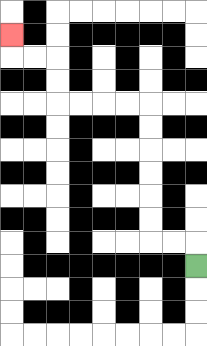{'start': '[8, 11]', 'end': '[0, 1]', 'path_directions': 'U,L,L,U,U,U,U,U,U,L,L,L,L,U,U,L,L,U', 'path_coordinates': '[[8, 11], [8, 10], [7, 10], [6, 10], [6, 9], [6, 8], [6, 7], [6, 6], [6, 5], [6, 4], [5, 4], [4, 4], [3, 4], [2, 4], [2, 3], [2, 2], [1, 2], [0, 2], [0, 1]]'}